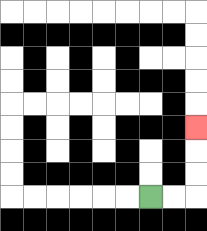{'start': '[6, 8]', 'end': '[8, 5]', 'path_directions': 'R,R,U,U,U', 'path_coordinates': '[[6, 8], [7, 8], [8, 8], [8, 7], [8, 6], [8, 5]]'}